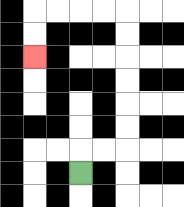{'start': '[3, 7]', 'end': '[1, 2]', 'path_directions': 'U,R,R,U,U,U,U,U,U,L,L,L,L,D,D', 'path_coordinates': '[[3, 7], [3, 6], [4, 6], [5, 6], [5, 5], [5, 4], [5, 3], [5, 2], [5, 1], [5, 0], [4, 0], [3, 0], [2, 0], [1, 0], [1, 1], [1, 2]]'}